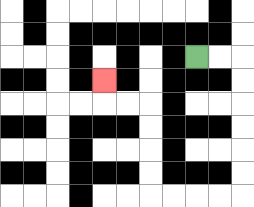{'start': '[8, 2]', 'end': '[4, 3]', 'path_directions': 'R,R,D,D,D,D,D,D,L,L,L,L,U,U,U,U,L,L,U', 'path_coordinates': '[[8, 2], [9, 2], [10, 2], [10, 3], [10, 4], [10, 5], [10, 6], [10, 7], [10, 8], [9, 8], [8, 8], [7, 8], [6, 8], [6, 7], [6, 6], [6, 5], [6, 4], [5, 4], [4, 4], [4, 3]]'}